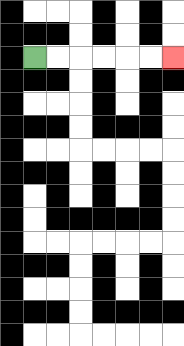{'start': '[1, 2]', 'end': '[7, 2]', 'path_directions': 'R,R,R,R,R,R', 'path_coordinates': '[[1, 2], [2, 2], [3, 2], [4, 2], [5, 2], [6, 2], [7, 2]]'}